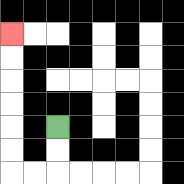{'start': '[2, 5]', 'end': '[0, 1]', 'path_directions': 'D,D,L,L,U,U,U,U,U,U', 'path_coordinates': '[[2, 5], [2, 6], [2, 7], [1, 7], [0, 7], [0, 6], [0, 5], [0, 4], [0, 3], [0, 2], [0, 1]]'}